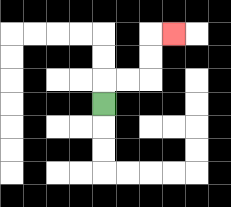{'start': '[4, 4]', 'end': '[7, 1]', 'path_directions': 'U,R,R,U,U,R', 'path_coordinates': '[[4, 4], [4, 3], [5, 3], [6, 3], [6, 2], [6, 1], [7, 1]]'}